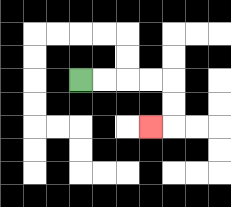{'start': '[3, 3]', 'end': '[6, 5]', 'path_directions': 'R,R,R,R,D,D,L', 'path_coordinates': '[[3, 3], [4, 3], [5, 3], [6, 3], [7, 3], [7, 4], [7, 5], [6, 5]]'}